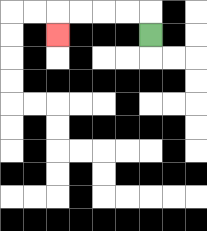{'start': '[6, 1]', 'end': '[2, 1]', 'path_directions': 'U,L,L,L,L,D', 'path_coordinates': '[[6, 1], [6, 0], [5, 0], [4, 0], [3, 0], [2, 0], [2, 1]]'}